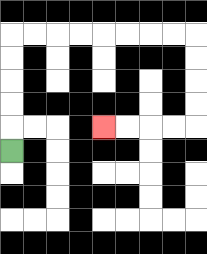{'start': '[0, 6]', 'end': '[4, 5]', 'path_directions': 'U,U,U,U,U,R,R,R,R,R,R,R,R,D,D,D,D,L,L,L,L', 'path_coordinates': '[[0, 6], [0, 5], [0, 4], [0, 3], [0, 2], [0, 1], [1, 1], [2, 1], [3, 1], [4, 1], [5, 1], [6, 1], [7, 1], [8, 1], [8, 2], [8, 3], [8, 4], [8, 5], [7, 5], [6, 5], [5, 5], [4, 5]]'}